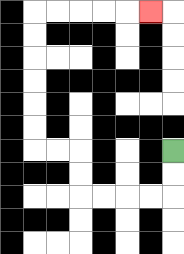{'start': '[7, 6]', 'end': '[6, 0]', 'path_directions': 'D,D,L,L,L,L,U,U,L,L,U,U,U,U,U,U,R,R,R,R,R', 'path_coordinates': '[[7, 6], [7, 7], [7, 8], [6, 8], [5, 8], [4, 8], [3, 8], [3, 7], [3, 6], [2, 6], [1, 6], [1, 5], [1, 4], [1, 3], [1, 2], [1, 1], [1, 0], [2, 0], [3, 0], [4, 0], [5, 0], [6, 0]]'}